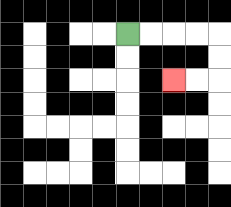{'start': '[5, 1]', 'end': '[7, 3]', 'path_directions': 'R,R,R,R,D,D,L,L', 'path_coordinates': '[[5, 1], [6, 1], [7, 1], [8, 1], [9, 1], [9, 2], [9, 3], [8, 3], [7, 3]]'}